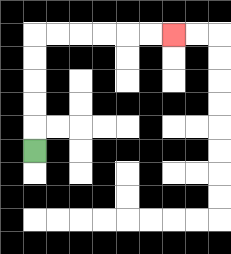{'start': '[1, 6]', 'end': '[7, 1]', 'path_directions': 'U,U,U,U,U,R,R,R,R,R,R', 'path_coordinates': '[[1, 6], [1, 5], [1, 4], [1, 3], [1, 2], [1, 1], [2, 1], [3, 1], [4, 1], [5, 1], [6, 1], [7, 1]]'}